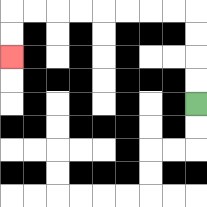{'start': '[8, 4]', 'end': '[0, 2]', 'path_directions': 'U,U,U,U,L,L,L,L,L,L,L,L,D,D', 'path_coordinates': '[[8, 4], [8, 3], [8, 2], [8, 1], [8, 0], [7, 0], [6, 0], [5, 0], [4, 0], [3, 0], [2, 0], [1, 0], [0, 0], [0, 1], [0, 2]]'}